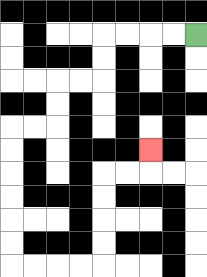{'start': '[8, 1]', 'end': '[6, 6]', 'path_directions': 'L,L,L,L,D,D,L,L,D,D,L,L,D,D,D,D,D,D,R,R,R,R,U,U,U,U,R,R,U', 'path_coordinates': '[[8, 1], [7, 1], [6, 1], [5, 1], [4, 1], [4, 2], [4, 3], [3, 3], [2, 3], [2, 4], [2, 5], [1, 5], [0, 5], [0, 6], [0, 7], [0, 8], [0, 9], [0, 10], [0, 11], [1, 11], [2, 11], [3, 11], [4, 11], [4, 10], [4, 9], [4, 8], [4, 7], [5, 7], [6, 7], [6, 6]]'}